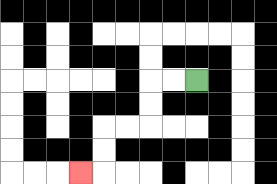{'start': '[8, 3]', 'end': '[3, 7]', 'path_directions': 'L,L,D,D,L,L,D,D,L', 'path_coordinates': '[[8, 3], [7, 3], [6, 3], [6, 4], [6, 5], [5, 5], [4, 5], [4, 6], [4, 7], [3, 7]]'}